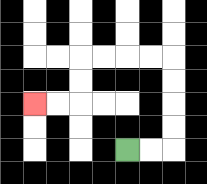{'start': '[5, 6]', 'end': '[1, 4]', 'path_directions': 'R,R,U,U,U,U,L,L,L,L,D,D,L,L', 'path_coordinates': '[[5, 6], [6, 6], [7, 6], [7, 5], [7, 4], [7, 3], [7, 2], [6, 2], [5, 2], [4, 2], [3, 2], [3, 3], [3, 4], [2, 4], [1, 4]]'}